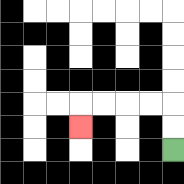{'start': '[7, 6]', 'end': '[3, 5]', 'path_directions': 'U,U,L,L,L,L,D', 'path_coordinates': '[[7, 6], [7, 5], [7, 4], [6, 4], [5, 4], [4, 4], [3, 4], [3, 5]]'}